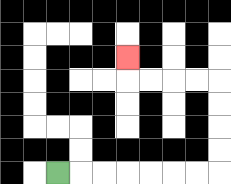{'start': '[2, 7]', 'end': '[5, 2]', 'path_directions': 'R,R,R,R,R,R,R,U,U,U,U,L,L,L,L,U', 'path_coordinates': '[[2, 7], [3, 7], [4, 7], [5, 7], [6, 7], [7, 7], [8, 7], [9, 7], [9, 6], [9, 5], [9, 4], [9, 3], [8, 3], [7, 3], [6, 3], [5, 3], [5, 2]]'}